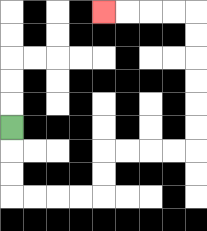{'start': '[0, 5]', 'end': '[4, 0]', 'path_directions': 'D,D,D,R,R,R,R,U,U,R,R,R,R,U,U,U,U,U,U,L,L,L,L', 'path_coordinates': '[[0, 5], [0, 6], [0, 7], [0, 8], [1, 8], [2, 8], [3, 8], [4, 8], [4, 7], [4, 6], [5, 6], [6, 6], [7, 6], [8, 6], [8, 5], [8, 4], [8, 3], [8, 2], [8, 1], [8, 0], [7, 0], [6, 0], [5, 0], [4, 0]]'}